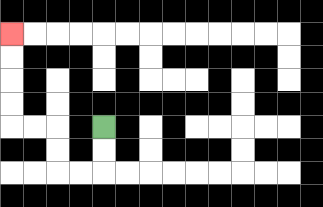{'start': '[4, 5]', 'end': '[0, 1]', 'path_directions': 'D,D,L,L,U,U,L,L,U,U,U,U', 'path_coordinates': '[[4, 5], [4, 6], [4, 7], [3, 7], [2, 7], [2, 6], [2, 5], [1, 5], [0, 5], [0, 4], [0, 3], [0, 2], [0, 1]]'}